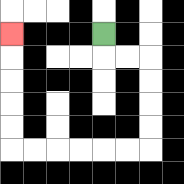{'start': '[4, 1]', 'end': '[0, 1]', 'path_directions': 'D,R,R,D,D,D,D,L,L,L,L,L,L,U,U,U,U,U', 'path_coordinates': '[[4, 1], [4, 2], [5, 2], [6, 2], [6, 3], [6, 4], [6, 5], [6, 6], [5, 6], [4, 6], [3, 6], [2, 6], [1, 6], [0, 6], [0, 5], [0, 4], [0, 3], [0, 2], [0, 1]]'}